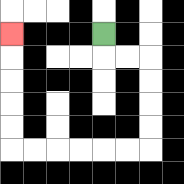{'start': '[4, 1]', 'end': '[0, 1]', 'path_directions': 'D,R,R,D,D,D,D,L,L,L,L,L,L,U,U,U,U,U', 'path_coordinates': '[[4, 1], [4, 2], [5, 2], [6, 2], [6, 3], [6, 4], [6, 5], [6, 6], [5, 6], [4, 6], [3, 6], [2, 6], [1, 6], [0, 6], [0, 5], [0, 4], [0, 3], [0, 2], [0, 1]]'}